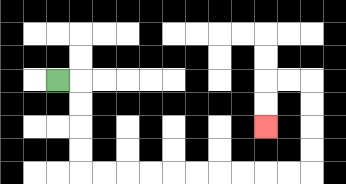{'start': '[2, 3]', 'end': '[11, 5]', 'path_directions': 'R,D,D,D,D,R,R,R,R,R,R,R,R,R,R,U,U,U,U,L,L,D,D', 'path_coordinates': '[[2, 3], [3, 3], [3, 4], [3, 5], [3, 6], [3, 7], [4, 7], [5, 7], [6, 7], [7, 7], [8, 7], [9, 7], [10, 7], [11, 7], [12, 7], [13, 7], [13, 6], [13, 5], [13, 4], [13, 3], [12, 3], [11, 3], [11, 4], [11, 5]]'}